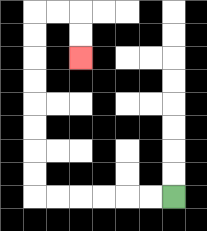{'start': '[7, 8]', 'end': '[3, 2]', 'path_directions': 'L,L,L,L,L,L,U,U,U,U,U,U,U,U,R,R,D,D', 'path_coordinates': '[[7, 8], [6, 8], [5, 8], [4, 8], [3, 8], [2, 8], [1, 8], [1, 7], [1, 6], [1, 5], [1, 4], [1, 3], [1, 2], [1, 1], [1, 0], [2, 0], [3, 0], [3, 1], [3, 2]]'}